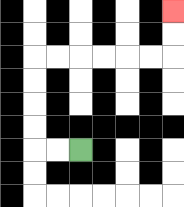{'start': '[3, 6]', 'end': '[7, 0]', 'path_directions': 'L,L,U,U,U,U,R,R,R,R,R,R,U,U', 'path_coordinates': '[[3, 6], [2, 6], [1, 6], [1, 5], [1, 4], [1, 3], [1, 2], [2, 2], [3, 2], [4, 2], [5, 2], [6, 2], [7, 2], [7, 1], [7, 0]]'}